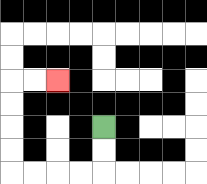{'start': '[4, 5]', 'end': '[2, 3]', 'path_directions': 'D,D,L,L,L,L,U,U,U,U,R,R', 'path_coordinates': '[[4, 5], [4, 6], [4, 7], [3, 7], [2, 7], [1, 7], [0, 7], [0, 6], [0, 5], [0, 4], [0, 3], [1, 3], [2, 3]]'}